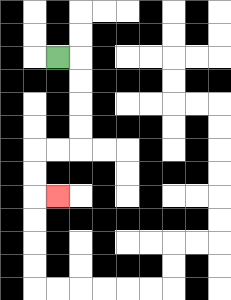{'start': '[2, 2]', 'end': '[2, 8]', 'path_directions': 'R,D,D,D,D,L,L,D,D,R', 'path_coordinates': '[[2, 2], [3, 2], [3, 3], [3, 4], [3, 5], [3, 6], [2, 6], [1, 6], [1, 7], [1, 8], [2, 8]]'}